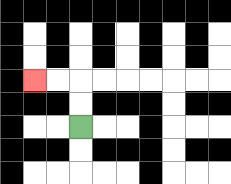{'start': '[3, 5]', 'end': '[1, 3]', 'path_directions': 'U,U,L,L', 'path_coordinates': '[[3, 5], [3, 4], [3, 3], [2, 3], [1, 3]]'}